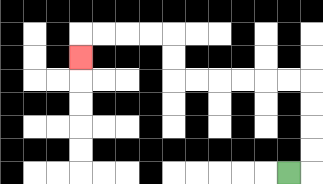{'start': '[12, 7]', 'end': '[3, 2]', 'path_directions': 'R,U,U,U,U,L,L,L,L,L,L,U,U,L,L,L,L,D', 'path_coordinates': '[[12, 7], [13, 7], [13, 6], [13, 5], [13, 4], [13, 3], [12, 3], [11, 3], [10, 3], [9, 3], [8, 3], [7, 3], [7, 2], [7, 1], [6, 1], [5, 1], [4, 1], [3, 1], [3, 2]]'}